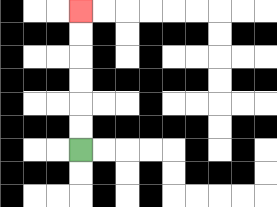{'start': '[3, 6]', 'end': '[3, 0]', 'path_directions': 'U,U,U,U,U,U', 'path_coordinates': '[[3, 6], [3, 5], [3, 4], [3, 3], [3, 2], [3, 1], [3, 0]]'}